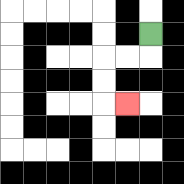{'start': '[6, 1]', 'end': '[5, 4]', 'path_directions': 'D,L,L,D,D,R', 'path_coordinates': '[[6, 1], [6, 2], [5, 2], [4, 2], [4, 3], [4, 4], [5, 4]]'}